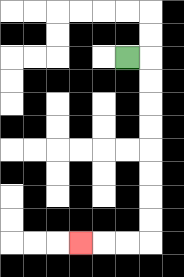{'start': '[5, 2]', 'end': '[3, 10]', 'path_directions': 'R,D,D,D,D,D,D,D,D,L,L,L', 'path_coordinates': '[[5, 2], [6, 2], [6, 3], [6, 4], [6, 5], [6, 6], [6, 7], [6, 8], [6, 9], [6, 10], [5, 10], [4, 10], [3, 10]]'}